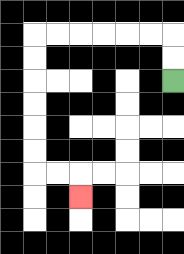{'start': '[7, 3]', 'end': '[3, 8]', 'path_directions': 'U,U,L,L,L,L,L,L,D,D,D,D,D,D,R,R,D', 'path_coordinates': '[[7, 3], [7, 2], [7, 1], [6, 1], [5, 1], [4, 1], [3, 1], [2, 1], [1, 1], [1, 2], [1, 3], [1, 4], [1, 5], [1, 6], [1, 7], [2, 7], [3, 7], [3, 8]]'}